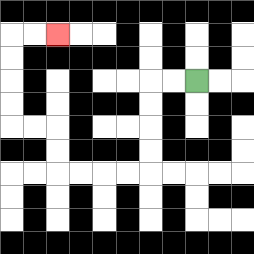{'start': '[8, 3]', 'end': '[2, 1]', 'path_directions': 'L,L,D,D,D,D,L,L,L,L,U,U,L,L,U,U,U,U,R,R', 'path_coordinates': '[[8, 3], [7, 3], [6, 3], [6, 4], [6, 5], [6, 6], [6, 7], [5, 7], [4, 7], [3, 7], [2, 7], [2, 6], [2, 5], [1, 5], [0, 5], [0, 4], [0, 3], [0, 2], [0, 1], [1, 1], [2, 1]]'}